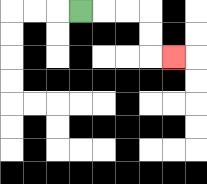{'start': '[3, 0]', 'end': '[7, 2]', 'path_directions': 'R,R,R,D,D,R', 'path_coordinates': '[[3, 0], [4, 0], [5, 0], [6, 0], [6, 1], [6, 2], [7, 2]]'}